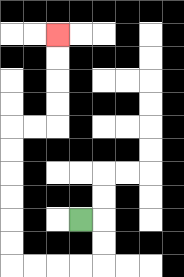{'start': '[3, 9]', 'end': '[2, 1]', 'path_directions': 'R,D,D,L,L,L,L,U,U,U,U,U,U,R,R,U,U,U,U', 'path_coordinates': '[[3, 9], [4, 9], [4, 10], [4, 11], [3, 11], [2, 11], [1, 11], [0, 11], [0, 10], [0, 9], [0, 8], [0, 7], [0, 6], [0, 5], [1, 5], [2, 5], [2, 4], [2, 3], [2, 2], [2, 1]]'}